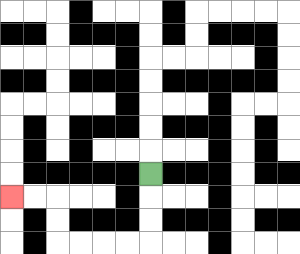{'start': '[6, 7]', 'end': '[0, 8]', 'path_directions': 'D,D,D,L,L,L,L,U,U,L,L', 'path_coordinates': '[[6, 7], [6, 8], [6, 9], [6, 10], [5, 10], [4, 10], [3, 10], [2, 10], [2, 9], [2, 8], [1, 8], [0, 8]]'}